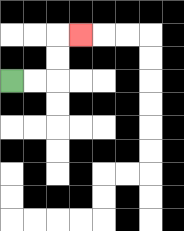{'start': '[0, 3]', 'end': '[3, 1]', 'path_directions': 'R,R,U,U,R', 'path_coordinates': '[[0, 3], [1, 3], [2, 3], [2, 2], [2, 1], [3, 1]]'}